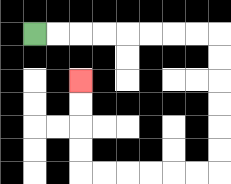{'start': '[1, 1]', 'end': '[3, 3]', 'path_directions': 'R,R,R,R,R,R,R,R,D,D,D,D,D,D,L,L,L,L,L,L,U,U,U,U', 'path_coordinates': '[[1, 1], [2, 1], [3, 1], [4, 1], [5, 1], [6, 1], [7, 1], [8, 1], [9, 1], [9, 2], [9, 3], [9, 4], [9, 5], [9, 6], [9, 7], [8, 7], [7, 7], [6, 7], [5, 7], [4, 7], [3, 7], [3, 6], [3, 5], [3, 4], [3, 3]]'}